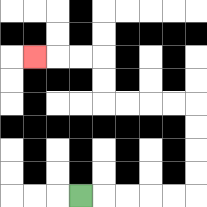{'start': '[3, 8]', 'end': '[1, 2]', 'path_directions': 'R,R,R,R,R,U,U,U,U,L,L,L,L,U,U,L,L,L', 'path_coordinates': '[[3, 8], [4, 8], [5, 8], [6, 8], [7, 8], [8, 8], [8, 7], [8, 6], [8, 5], [8, 4], [7, 4], [6, 4], [5, 4], [4, 4], [4, 3], [4, 2], [3, 2], [2, 2], [1, 2]]'}